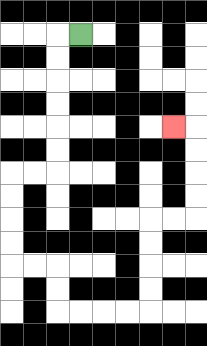{'start': '[3, 1]', 'end': '[7, 5]', 'path_directions': 'L,D,D,D,D,D,D,L,L,D,D,D,D,R,R,D,D,R,R,R,R,U,U,U,U,R,R,U,U,U,U,L', 'path_coordinates': '[[3, 1], [2, 1], [2, 2], [2, 3], [2, 4], [2, 5], [2, 6], [2, 7], [1, 7], [0, 7], [0, 8], [0, 9], [0, 10], [0, 11], [1, 11], [2, 11], [2, 12], [2, 13], [3, 13], [4, 13], [5, 13], [6, 13], [6, 12], [6, 11], [6, 10], [6, 9], [7, 9], [8, 9], [8, 8], [8, 7], [8, 6], [8, 5], [7, 5]]'}